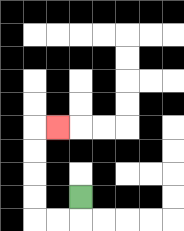{'start': '[3, 8]', 'end': '[2, 5]', 'path_directions': 'D,L,L,U,U,U,U,R', 'path_coordinates': '[[3, 8], [3, 9], [2, 9], [1, 9], [1, 8], [1, 7], [1, 6], [1, 5], [2, 5]]'}